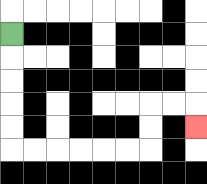{'start': '[0, 1]', 'end': '[8, 5]', 'path_directions': 'D,D,D,D,D,R,R,R,R,R,R,U,U,R,R,D', 'path_coordinates': '[[0, 1], [0, 2], [0, 3], [0, 4], [0, 5], [0, 6], [1, 6], [2, 6], [3, 6], [4, 6], [5, 6], [6, 6], [6, 5], [6, 4], [7, 4], [8, 4], [8, 5]]'}